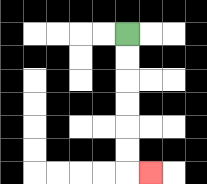{'start': '[5, 1]', 'end': '[6, 7]', 'path_directions': 'D,D,D,D,D,D,R', 'path_coordinates': '[[5, 1], [5, 2], [5, 3], [5, 4], [5, 5], [5, 6], [5, 7], [6, 7]]'}